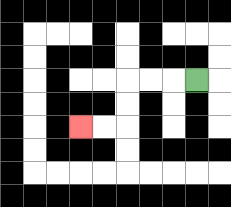{'start': '[8, 3]', 'end': '[3, 5]', 'path_directions': 'L,L,L,D,D,L,L', 'path_coordinates': '[[8, 3], [7, 3], [6, 3], [5, 3], [5, 4], [5, 5], [4, 5], [3, 5]]'}